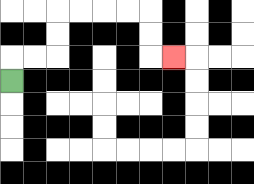{'start': '[0, 3]', 'end': '[7, 2]', 'path_directions': 'U,R,R,U,U,R,R,R,R,D,D,R', 'path_coordinates': '[[0, 3], [0, 2], [1, 2], [2, 2], [2, 1], [2, 0], [3, 0], [4, 0], [5, 0], [6, 0], [6, 1], [6, 2], [7, 2]]'}